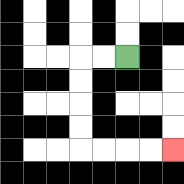{'start': '[5, 2]', 'end': '[7, 6]', 'path_directions': 'L,L,D,D,D,D,R,R,R,R', 'path_coordinates': '[[5, 2], [4, 2], [3, 2], [3, 3], [3, 4], [3, 5], [3, 6], [4, 6], [5, 6], [6, 6], [7, 6]]'}